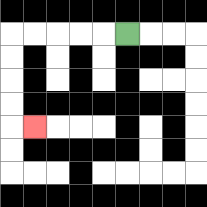{'start': '[5, 1]', 'end': '[1, 5]', 'path_directions': 'L,L,L,L,L,D,D,D,D,R', 'path_coordinates': '[[5, 1], [4, 1], [3, 1], [2, 1], [1, 1], [0, 1], [0, 2], [0, 3], [0, 4], [0, 5], [1, 5]]'}